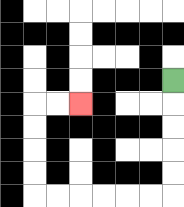{'start': '[7, 3]', 'end': '[3, 4]', 'path_directions': 'D,D,D,D,D,L,L,L,L,L,L,U,U,U,U,R,R', 'path_coordinates': '[[7, 3], [7, 4], [7, 5], [7, 6], [7, 7], [7, 8], [6, 8], [5, 8], [4, 8], [3, 8], [2, 8], [1, 8], [1, 7], [1, 6], [1, 5], [1, 4], [2, 4], [3, 4]]'}